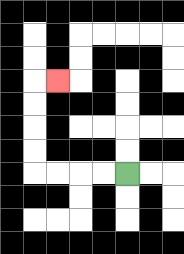{'start': '[5, 7]', 'end': '[2, 3]', 'path_directions': 'L,L,L,L,U,U,U,U,R', 'path_coordinates': '[[5, 7], [4, 7], [3, 7], [2, 7], [1, 7], [1, 6], [1, 5], [1, 4], [1, 3], [2, 3]]'}